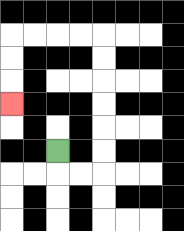{'start': '[2, 6]', 'end': '[0, 4]', 'path_directions': 'D,R,R,U,U,U,U,U,U,L,L,L,L,D,D,D', 'path_coordinates': '[[2, 6], [2, 7], [3, 7], [4, 7], [4, 6], [4, 5], [4, 4], [4, 3], [4, 2], [4, 1], [3, 1], [2, 1], [1, 1], [0, 1], [0, 2], [0, 3], [0, 4]]'}